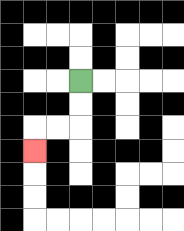{'start': '[3, 3]', 'end': '[1, 6]', 'path_directions': 'D,D,L,L,D', 'path_coordinates': '[[3, 3], [3, 4], [3, 5], [2, 5], [1, 5], [1, 6]]'}